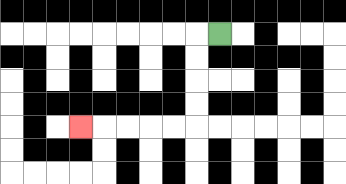{'start': '[9, 1]', 'end': '[3, 5]', 'path_directions': 'L,D,D,D,D,L,L,L,L,L', 'path_coordinates': '[[9, 1], [8, 1], [8, 2], [8, 3], [8, 4], [8, 5], [7, 5], [6, 5], [5, 5], [4, 5], [3, 5]]'}